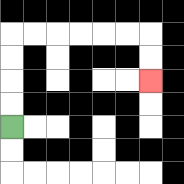{'start': '[0, 5]', 'end': '[6, 3]', 'path_directions': 'U,U,U,U,R,R,R,R,R,R,D,D', 'path_coordinates': '[[0, 5], [0, 4], [0, 3], [0, 2], [0, 1], [1, 1], [2, 1], [3, 1], [4, 1], [5, 1], [6, 1], [6, 2], [6, 3]]'}